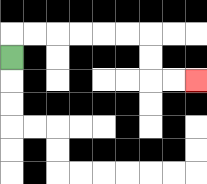{'start': '[0, 2]', 'end': '[8, 3]', 'path_directions': 'U,R,R,R,R,R,R,D,D,R,R', 'path_coordinates': '[[0, 2], [0, 1], [1, 1], [2, 1], [3, 1], [4, 1], [5, 1], [6, 1], [6, 2], [6, 3], [7, 3], [8, 3]]'}